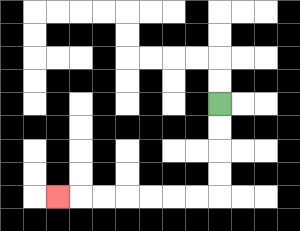{'start': '[9, 4]', 'end': '[2, 8]', 'path_directions': 'D,D,D,D,L,L,L,L,L,L,L', 'path_coordinates': '[[9, 4], [9, 5], [9, 6], [9, 7], [9, 8], [8, 8], [7, 8], [6, 8], [5, 8], [4, 8], [3, 8], [2, 8]]'}